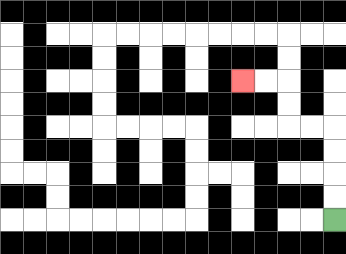{'start': '[14, 9]', 'end': '[10, 3]', 'path_directions': 'U,U,U,U,L,L,U,U,L,L', 'path_coordinates': '[[14, 9], [14, 8], [14, 7], [14, 6], [14, 5], [13, 5], [12, 5], [12, 4], [12, 3], [11, 3], [10, 3]]'}